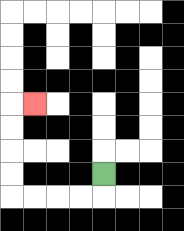{'start': '[4, 7]', 'end': '[1, 4]', 'path_directions': 'D,L,L,L,L,U,U,U,U,R', 'path_coordinates': '[[4, 7], [4, 8], [3, 8], [2, 8], [1, 8], [0, 8], [0, 7], [0, 6], [0, 5], [0, 4], [1, 4]]'}